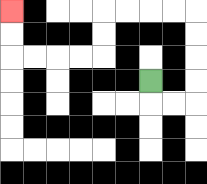{'start': '[6, 3]', 'end': '[0, 0]', 'path_directions': 'D,R,R,U,U,U,U,L,L,L,L,D,D,L,L,L,L,U,U', 'path_coordinates': '[[6, 3], [6, 4], [7, 4], [8, 4], [8, 3], [8, 2], [8, 1], [8, 0], [7, 0], [6, 0], [5, 0], [4, 0], [4, 1], [4, 2], [3, 2], [2, 2], [1, 2], [0, 2], [0, 1], [0, 0]]'}